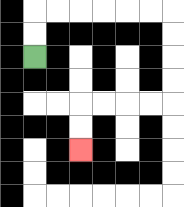{'start': '[1, 2]', 'end': '[3, 6]', 'path_directions': 'U,U,R,R,R,R,R,R,D,D,D,D,L,L,L,L,D,D', 'path_coordinates': '[[1, 2], [1, 1], [1, 0], [2, 0], [3, 0], [4, 0], [5, 0], [6, 0], [7, 0], [7, 1], [7, 2], [7, 3], [7, 4], [6, 4], [5, 4], [4, 4], [3, 4], [3, 5], [3, 6]]'}